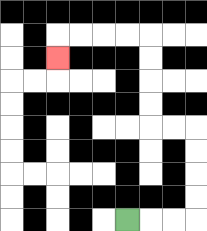{'start': '[5, 9]', 'end': '[2, 2]', 'path_directions': 'R,R,R,U,U,U,U,L,L,U,U,U,U,L,L,L,L,D', 'path_coordinates': '[[5, 9], [6, 9], [7, 9], [8, 9], [8, 8], [8, 7], [8, 6], [8, 5], [7, 5], [6, 5], [6, 4], [6, 3], [6, 2], [6, 1], [5, 1], [4, 1], [3, 1], [2, 1], [2, 2]]'}